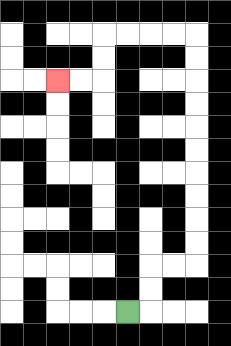{'start': '[5, 13]', 'end': '[2, 3]', 'path_directions': 'R,U,U,R,R,U,U,U,U,U,U,U,U,U,U,L,L,L,L,D,D,L,L', 'path_coordinates': '[[5, 13], [6, 13], [6, 12], [6, 11], [7, 11], [8, 11], [8, 10], [8, 9], [8, 8], [8, 7], [8, 6], [8, 5], [8, 4], [8, 3], [8, 2], [8, 1], [7, 1], [6, 1], [5, 1], [4, 1], [4, 2], [4, 3], [3, 3], [2, 3]]'}